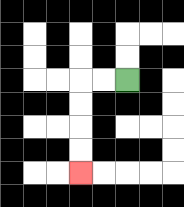{'start': '[5, 3]', 'end': '[3, 7]', 'path_directions': 'L,L,D,D,D,D', 'path_coordinates': '[[5, 3], [4, 3], [3, 3], [3, 4], [3, 5], [3, 6], [3, 7]]'}